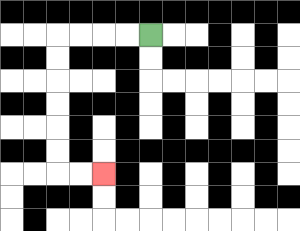{'start': '[6, 1]', 'end': '[4, 7]', 'path_directions': 'L,L,L,L,D,D,D,D,D,D,R,R', 'path_coordinates': '[[6, 1], [5, 1], [4, 1], [3, 1], [2, 1], [2, 2], [2, 3], [2, 4], [2, 5], [2, 6], [2, 7], [3, 7], [4, 7]]'}